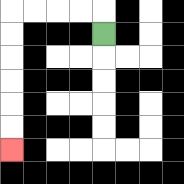{'start': '[4, 1]', 'end': '[0, 6]', 'path_directions': 'U,L,L,L,L,D,D,D,D,D,D', 'path_coordinates': '[[4, 1], [4, 0], [3, 0], [2, 0], [1, 0], [0, 0], [0, 1], [0, 2], [0, 3], [0, 4], [0, 5], [0, 6]]'}